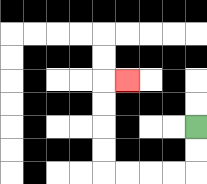{'start': '[8, 5]', 'end': '[5, 3]', 'path_directions': 'D,D,L,L,L,L,U,U,U,U,R', 'path_coordinates': '[[8, 5], [8, 6], [8, 7], [7, 7], [6, 7], [5, 7], [4, 7], [4, 6], [4, 5], [4, 4], [4, 3], [5, 3]]'}